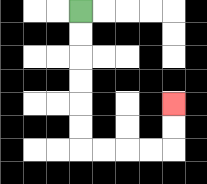{'start': '[3, 0]', 'end': '[7, 4]', 'path_directions': 'D,D,D,D,D,D,R,R,R,R,U,U', 'path_coordinates': '[[3, 0], [3, 1], [3, 2], [3, 3], [3, 4], [3, 5], [3, 6], [4, 6], [5, 6], [6, 6], [7, 6], [7, 5], [7, 4]]'}